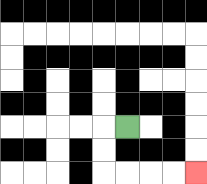{'start': '[5, 5]', 'end': '[8, 7]', 'path_directions': 'L,D,D,R,R,R,R', 'path_coordinates': '[[5, 5], [4, 5], [4, 6], [4, 7], [5, 7], [6, 7], [7, 7], [8, 7]]'}